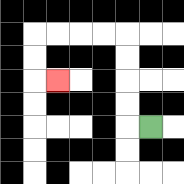{'start': '[6, 5]', 'end': '[2, 3]', 'path_directions': 'L,U,U,U,U,L,L,L,L,D,D,R', 'path_coordinates': '[[6, 5], [5, 5], [5, 4], [5, 3], [5, 2], [5, 1], [4, 1], [3, 1], [2, 1], [1, 1], [1, 2], [1, 3], [2, 3]]'}